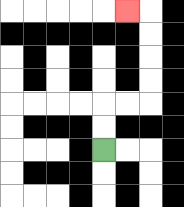{'start': '[4, 6]', 'end': '[5, 0]', 'path_directions': 'U,U,R,R,U,U,U,U,L', 'path_coordinates': '[[4, 6], [4, 5], [4, 4], [5, 4], [6, 4], [6, 3], [6, 2], [6, 1], [6, 0], [5, 0]]'}